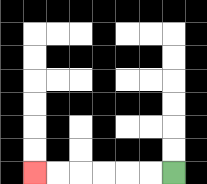{'start': '[7, 7]', 'end': '[1, 7]', 'path_directions': 'L,L,L,L,L,L', 'path_coordinates': '[[7, 7], [6, 7], [5, 7], [4, 7], [3, 7], [2, 7], [1, 7]]'}